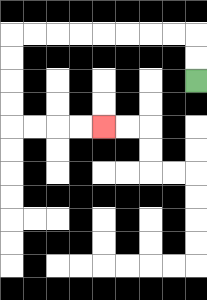{'start': '[8, 3]', 'end': '[4, 5]', 'path_directions': 'U,U,L,L,L,L,L,L,L,L,D,D,D,D,R,R,R,R', 'path_coordinates': '[[8, 3], [8, 2], [8, 1], [7, 1], [6, 1], [5, 1], [4, 1], [3, 1], [2, 1], [1, 1], [0, 1], [0, 2], [0, 3], [0, 4], [0, 5], [1, 5], [2, 5], [3, 5], [4, 5]]'}